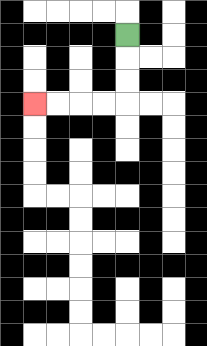{'start': '[5, 1]', 'end': '[1, 4]', 'path_directions': 'D,D,D,L,L,L,L', 'path_coordinates': '[[5, 1], [5, 2], [5, 3], [5, 4], [4, 4], [3, 4], [2, 4], [1, 4]]'}